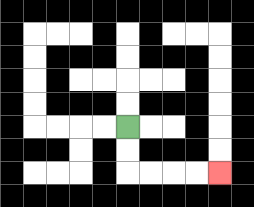{'start': '[5, 5]', 'end': '[9, 7]', 'path_directions': 'D,D,R,R,R,R', 'path_coordinates': '[[5, 5], [5, 6], [5, 7], [6, 7], [7, 7], [8, 7], [9, 7]]'}